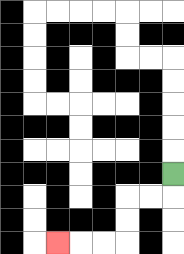{'start': '[7, 7]', 'end': '[2, 10]', 'path_directions': 'D,L,L,D,D,L,L,L', 'path_coordinates': '[[7, 7], [7, 8], [6, 8], [5, 8], [5, 9], [5, 10], [4, 10], [3, 10], [2, 10]]'}